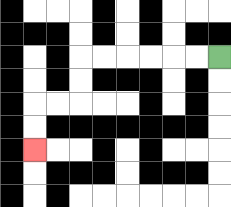{'start': '[9, 2]', 'end': '[1, 6]', 'path_directions': 'L,L,L,L,L,L,D,D,L,L,D,D', 'path_coordinates': '[[9, 2], [8, 2], [7, 2], [6, 2], [5, 2], [4, 2], [3, 2], [3, 3], [3, 4], [2, 4], [1, 4], [1, 5], [1, 6]]'}